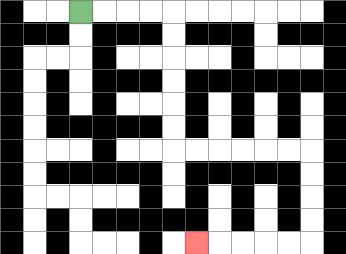{'start': '[3, 0]', 'end': '[8, 10]', 'path_directions': 'R,R,R,R,D,D,D,D,D,D,R,R,R,R,R,R,D,D,D,D,L,L,L,L,L', 'path_coordinates': '[[3, 0], [4, 0], [5, 0], [6, 0], [7, 0], [7, 1], [7, 2], [7, 3], [7, 4], [7, 5], [7, 6], [8, 6], [9, 6], [10, 6], [11, 6], [12, 6], [13, 6], [13, 7], [13, 8], [13, 9], [13, 10], [12, 10], [11, 10], [10, 10], [9, 10], [8, 10]]'}